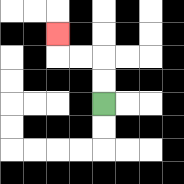{'start': '[4, 4]', 'end': '[2, 1]', 'path_directions': 'U,U,L,L,U', 'path_coordinates': '[[4, 4], [4, 3], [4, 2], [3, 2], [2, 2], [2, 1]]'}